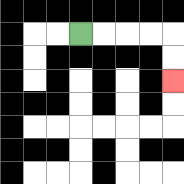{'start': '[3, 1]', 'end': '[7, 3]', 'path_directions': 'R,R,R,R,D,D', 'path_coordinates': '[[3, 1], [4, 1], [5, 1], [6, 1], [7, 1], [7, 2], [7, 3]]'}